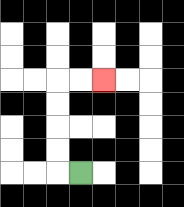{'start': '[3, 7]', 'end': '[4, 3]', 'path_directions': 'L,U,U,U,U,R,R', 'path_coordinates': '[[3, 7], [2, 7], [2, 6], [2, 5], [2, 4], [2, 3], [3, 3], [4, 3]]'}